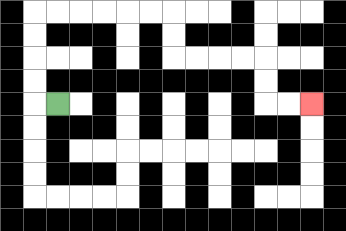{'start': '[2, 4]', 'end': '[13, 4]', 'path_directions': 'L,U,U,U,U,R,R,R,R,R,R,D,D,R,R,R,R,D,D,R,R', 'path_coordinates': '[[2, 4], [1, 4], [1, 3], [1, 2], [1, 1], [1, 0], [2, 0], [3, 0], [4, 0], [5, 0], [6, 0], [7, 0], [7, 1], [7, 2], [8, 2], [9, 2], [10, 2], [11, 2], [11, 3], [11, 4], [12, 4], [13, 4]]'}